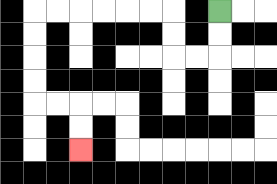{'start': '[9, 0]', 'end': '[3, 6]', 'path_directions': 'D,D,L,L,U,U,L,L,L,L,L,L,D,D,D,D,R,R,D,D', 'path_coordinates': '[[9, 0], [9, 1], [9, 2], [8, 2], [7, 2], [7, 1], [7, 0], [6, 0], [5, 0], [4, 0], [3, 0], [2, 0], [1, 0], [1, 1], [1, 2], [1, 3], [1, 4], [2, 4], [3, 4], [3, 5], [3, 6]]'}